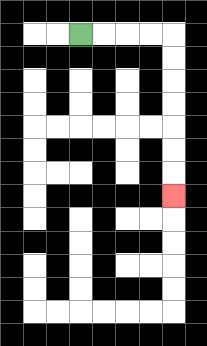{'start': '[3, 1]', 'end': '[7, 8]', 'path_directions': 'R,R,R,R,D,D,D,D,D,D,D', 'path_coordinates': '[[3, 1], [4, 1], [5, 1], [6, 1], [7, 1], [7, 2], [7, 3], [7, 4], [7, 5], [7, 6], [7, 7], [7, 8]]'}